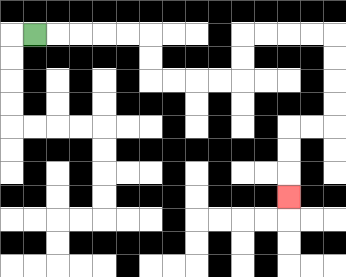{'start': '[1, 1]', 'end': '[12, 8]', 'path_directions': 'R,R,R,R,R,D,D,R,R,R,R,U,U,R,R,R,R,D,D,D,D,L,L,D,D,D', 'path_coordinates': '[[1, 1], [2, 1], [3, 1], [4, 1], [5, 1], [6, 1], [6, 2], [6, 3], [7, 3], [8, 3], [9, 3], [10, 3], [10, 2], [10, 1], [11, 1], [12, 1], [13, 1], [14, 1], [14, 2], [14, 3], [14, 4], [14, 5], [13, 5], [12, 5], [12, 6], [12, 7], [12, 8]]'}